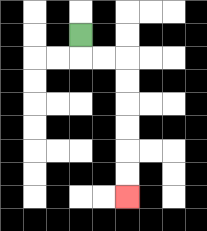{'start': '[3, 1]', 'end': '[5, 8]', 'path_directions': 'D,R,R,D,D,D,D,D,D', 'path_coordinates': '[[3, 1], [3, 2], [4, 2], [5, 2], [5, 3], [5, 4], [5, 5], [5, 6], [5, 7], [5, 8]]'}